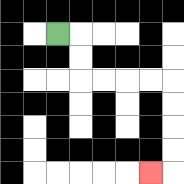{'start': '[2, 1]', 'end': '[6, 7]', 'path_directions': 'R,D,D,R,R,R,R,D,D,D,D,L', 'path_coordinates': '[[2, 1], [3, 1], [3, 2], [3, 3], [4, 3], [5, 3], [6, 3], [7, 3], [7, 4], [7, 5], [7, 6], [7, 7], [6, 7]]'}